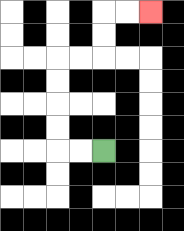{'start': '[4, 6]', 'end': '[6, 0]', 'path_directions': 'L,L,U,U,U,U,R,R,U,U,R,R', 'path_coordinates': '[[4, 6], [3, 6], [2, 6], [2, 5], [2, 4], [2, 3], [2, 2], [3, 2], [4, 2], [4, 1], [4, 0], [5, 0], [6, 0]]'}